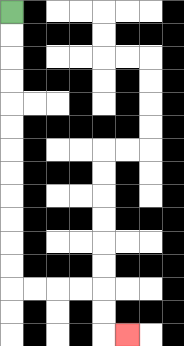{'start': '[0, 0]', 'end': '[5, 14]', 'path_directions': 'D,D,D,D,D,D,D,D,D,D,D,D,R,R,R,R,D,D,R', 'path_coordinates': '[[0, 0], [0, 1], [0, 2], [0, 3], [0, 4], [0, 5], [0, 6], [0, 7], [0, 8], [0, 9], [0, 10], [0, 11], [0, 12], [1, 12], [2, 12], [3, 12], [4, 12], [4, 13], [4, 14], [5, 14]]'}